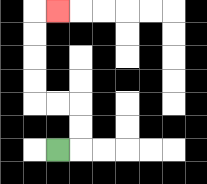{'start': '[2, 6]', 'end': '[2, 0]', 'path_directions': 'R,U,U,L,L,U,U,U,U,R', 'path_coordinates': '[[2, 6], [3, 6], [3, 5], [3, 4], [2, 4], [1, 4], [1, 3], [1, 2], [1, 1], [1, 0], [2, 0]]'}